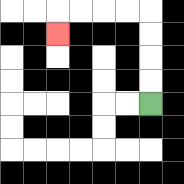{'start': '[6, 4]', 'end': '[2, 1]', 'path_directions': 'U,U,U,U,L,L,L,L,D', 'path_coordinates': '[[6, 4], [6, 3], [6, 2], [6, 1], [6, 0], [5, 0], [4, 0], [3, 0], [2, 0], [2, 1]]'}